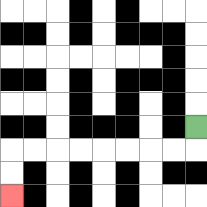{'start': '[8, 5]', 'end': '[0, 8]', 'path_directions': 'D,L,L,L,L,L,L,L,L,D,D', 'path_coordinates': '[[8, 5], [8, 6], [7, 6], [6, 6], [5, 6], [4, 6], [3, 6], [2, 6], [1, 6], [0, 6], [0, 7], [0, 8]]'}